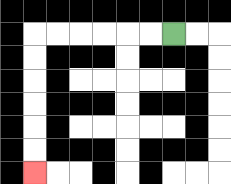{'start': '[7, 1]', 'end': '[1, 7]', 'path_directions': 'L,L,L,L,L,L,D,D,D,D,D,D', 'path_coordinates': '[[7, 1], [6, 1], [5, 1], [4, 1], [3, 1], [2, 1], [1, 1], [1, 2], [1, 3], [1, 4], [1, 5], [1, 6], [1, 7]]'}